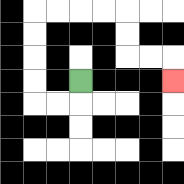{'start': '[3, 3]', 'end': '[7, 3]', 'path_directions': 'D,L,L,U,U,U,U,R,R,R,R,D,D,R,R,D', 'path_coordinates': '[[3, 3], [3, 4], [2, 4], [1, 4], [1, 3], [1, 2], [1, 1], [1, 0], [2, 0], [3, 0], [4, 0], [5, 0], [5, 1], [5, 2], [6, 2], [7, 2], [7, 3]]'}